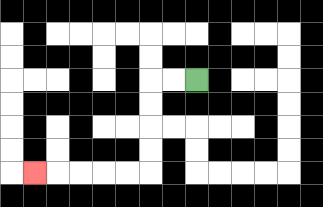{'start': '[8, 3]', 'end': '[1, 7]', 'path_directions': 'L,L,D,D,D,D,L,L,L,L,L', 'path_coordinates': '[[8, 3], [7, 3], [6, 3], [6, 4], [6, 5], [6, 6], [6, 7], [5, 7], [4, 7], [3, 7], [2, 7], [1, 7]]'}